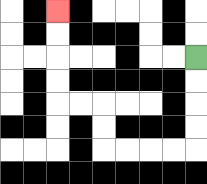{'start': '[8, 2]', 'end': '[2, 0]', 'path_directions': 'D,D,D,D,L,L,L,L,U,U,L,L,U,U,U,U', 'path_coordinates': '[[8, 2], [8, 3], [8, 4], [8, 5], [8, 6], [7, 6], [6, 6], [5, 6], [4, 6], [4, 5], [4, 4], [3, 4], [2, 4], [2, 3], [2, 2], [2, 1], [2, 0]]'}